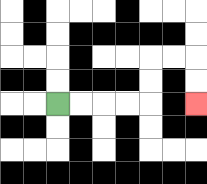{'start': '[2, 4]', 'end': '[8, 4]', 'path_directions': 'R,R,R,R,U,U,R,R,D,D', 'path_coordinates': '[[2, 4], [3, 4], [4, 4], [5, 4], [6, 4], [6, 3], [6, 2], [7, 2], [8, 2], [8, 3], [8, 4]]'}